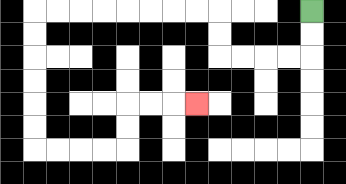{'start': '[13, 0]', 'end': '[8, 4]', 'path_directions': 'D,D,L,L,L,L,U,U,L,L,L,L,L,L,L,L,D,D,D,D,D,D,R,R,R,R,U,U,R,R,R', 'path_coordinates': '[[13, 0], [13, 1], [13, 2], [12, 2], [11, 2], [10, 2], [9, 2], [9, 1], [9, 0], [8, 0], [7, 0], [6, 0], [5, 0], [4, 0], [3, 0], [2, 0], [1, 0], [1, 1], [1, 2], [1, 3], [1, 4], [1, 5], [1, 6], [2, 6], [3, 6], [4, 6], [5, 6], [5, 5], [5, 4], [6, 4], [7, 4], [8, 4]]'}